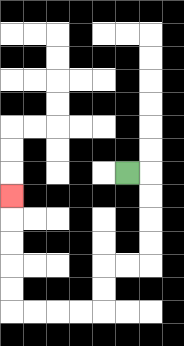{'start': '[5, 7]', 'end': '[0, 8]', 'path_directions': 'R,D,D,D,D,L,L,D,D,L,L,L,L,U,U,U,U,U', 'path_coordinates': '[[5, 7], [6, 7], [6, 8], [6, 9], [6, 10], [6, 11], [5, 11], [4, 11], [4, 12], [4, 13], [3, 13], [2, 13], [1, 13], [0, 13], [0, 12], [0, 11], [0, 10], [0, 9], [0, 8]]'}